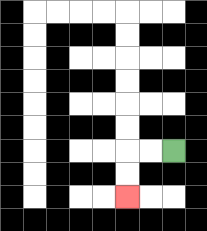{'start': '[7, 6]', 'end': '[5, 8]', 'path_directions': 'L,L,D,D', 'path_coordinates': '[[7, 6], [6, 6], [5, 6], [5, 7], [5, 8]]'}